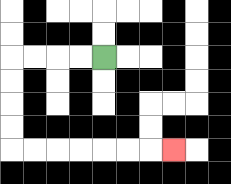{'start': '[4, 2]', 'end': '[7, 6]', 'path_directions': 'L,L,L,L,D,D,D,D,R,R,R,R,R,R,R', 'path_coordinates': '[[4, 2], [3, 2], [2, 2], [1, 2], [0, 2], [0, 3], [0, 4], [0, 5], [0, 6], [1, 6], [2, 6], [3, 6], [4, 6], [5, 6], [6, 6], [7, 6]]'}